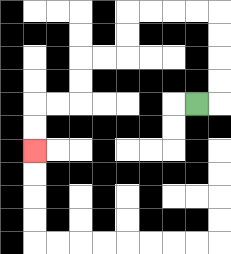{'start': '[8, 4]', 'end': '[1, 6]', 'path_directions': 'R,U,U,U,U,L,L,L,L,D,D,L,L,D,D,L,L,D,D', 'path_coordinates': '[[8, 4], [9, 4], [9, 3], [9, 2], [9, 1], [9, 0], [8, 0], [7, 0], [6, 0], [5, 0], [5, 1], [5, 2], [4, 2], [3, 2], [3, 3], [3, 4], [2, 4], [1, 4], [1, 5], [1, 6]]'}